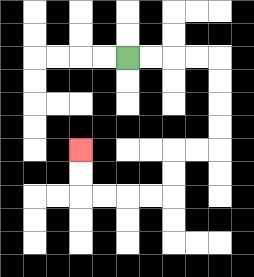{'start': '[5, 2]', 'end': '[3, 6]', 'path_directions': 'R,R,R,R,D,D,D,D,L,L,D,D,L,L,L,L,U,U', 'path_coordinates': '[[5, 2], [6, 2], [7, 2], [8, 2], [9, 2], [9, 3], [9, 4], [9, 5], [9, 6], [8, 6], [7, 6], [7, 7], [7, 8], [6, 8], [5, 8], [4, 8], [3, 8], [3, 7], [3, 6]]'}